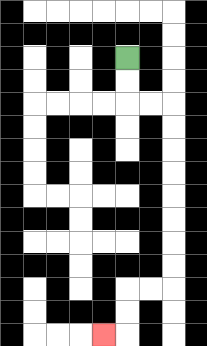{'start': '[5, 2]', 'end': '[4, 14]', 'path_directions': 'D,D,R,R,D,D,D,D,D,D,D,D,L,L,D,D,L', 'path_coordinates': '[[5, 2], [5, 3], [5, 4], [6, 4], [7, 4], [7, 5], [7, 6], [7, 7], [7, 8], [7, 9], [7, 10], [7, 11], [7, 12], [6, 12], [5, 12], [5, 13], [5, 14], [4, 14]]'}